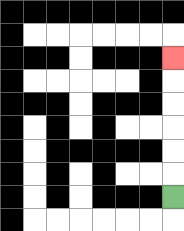{'start': '[7, 8]', 'end': '[7, 2]', 'path_directions': 'U,U,U,U,U,U', 'path_coordinates': '[[7, 8], [7, 7], [7, 6], [7, 5], [7, 4], [7, 3], [7, 2]]'}